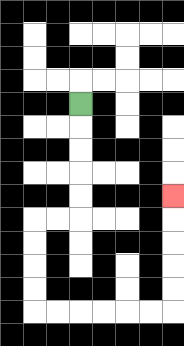{'start': '[3, 4]', 'end': '[7, 8]', 'path_directions': 'D,D,D,D,D,L,L,D,D,D,D,R,R,R,R,R,R,U,U,U,U,U', 'path_coordinates': '[[3, 4], [3, 5], [3, 6], [3, 7], [3, 8], [3, 9], [2, 9], [1, 9], [1, 10], [1, 11], [1, 12], [1, 13], [2, 13], [3, 13], [4, 13], [5, 13], [6, 13], [7, 13], [7, 12], [7, 11], [7, 10], [7, 9], [7, 8]]'}